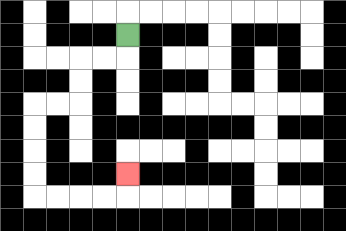{'start': '[5, 1]', 'end': '[5, 7]', 'path_directions': 'D,L,L,D,D,L,L,D,D,D,D,R,R,R,R,U', 'path_coordinates': '[[5, 1], [5, 2], [4, 2], [3, 2], [3, 3], [3, 4], [2, 4], [1, 4], [1, 5], [1, 6], [1, 7], [1, 8], [2, 8], [3, 8], [4, 8], [5, 8], [5, 7]]'}